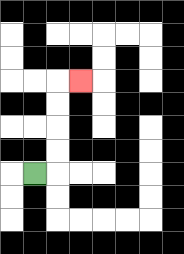{'start': '[1, 7]', 'end': '[3, 3]', 'path_directions': 'R,U,U,U,U,R', 'path_coordinates': '[[1, 7], [2, 7], [2, 6], [2, 5], [2, 4], [2, 3], [3, 3]]'}